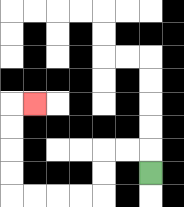{'start': '[6, 7]', 'end': '[1, 4]', 'path_directions': 'U,L,L,D,D,L,L,L,L,U,U,U,U,R', 'path_coordinates': '[[6, 7], [6, 6], [5, 6], [4, 6], [4, 7], [4, 8], [3, 8], [2, 8], [1, 8], [0, 8], [0, 7], [0, 6], [0, 5], [0, 4], [1, 4]]'}